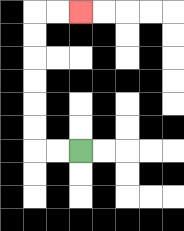{'start': '[3, 6]', 'end': '[3, 0]', 'path_directions': 'L,L,U,U,U,U,U,U,R,R', 'path_coordinates': '[[3, 6], [2, 6], [1, 6], [1, 5], [1, 4], [1, 3], [1, 2], [1, 1], [1, 0], [2, 0], [3, 0]]'}